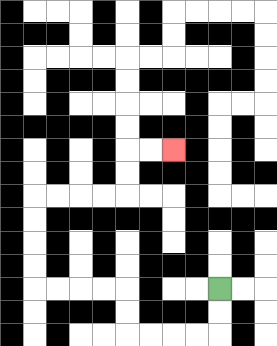{'start': '[9, 12]', 'end': '[7, 6]', 'path_directions': 'D,D,L,L,L,L,U,U,L,L,L,L,U,U,U,U,R,R,R,R,U,U,R,R', 'path_coordinates': '[[9, 12], [9, 13], [9, 14], [8, 14], [7, 14], [6, 14], [5, 14], [5, 13], [5, 12], [4, 12], [3, 12], [2, 12], [1, 12], [1, 11], [1, 10], [1, 9], [1, 8], [2, 8], [3, 8], [4, 8], [5, 8], [5, 7], [5, 6], [6, 6], [7, 6]]'}